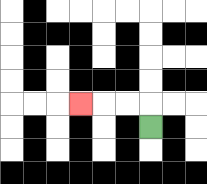{'start': '[6, 5]', 'end': '[3, 4]', 'path_directions': 'U,L,L,L', 'path_coordinates': '[[6, 5], [6, 4], [5, 4], [4, 4], [3, 4]]'}